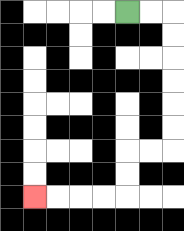{'start': '[5, 0]', 'end': '[1, 8]', 'path_directions': 'R,R,D,D,D,D,D,D,L,L,D,D,L,L,L,L', 'path_coordinates': '[[5, 0], [6, 0], [7, 0], [7, 1], [7, 2], [7, 3], [7, 4], [7, 5], [7, 6], [6, 6], [5, 6], [5, 7], [5, 8], [4, 8], [3, 8], [2, 8], [1, 8]]'}